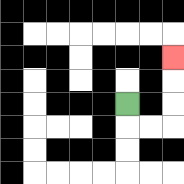{'start': '[5, 4]', 'end': '[7, 2]', 'path_directions': 'D,R,R,U,U,U', 'path_coordinates': '[[5, 4], [5, 5], [6, 5], [7, 5], [7, 4], [7, 3], [7, 2]]'}